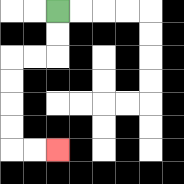{'start': '[2, 0]', 'end': '[2, 6]', 'path_directions': 'D,D,L,L,D,D,D,D,R,R', 'path_coordinates': '[[2, 0], [2, 1], [2, 2], [1, 2], [0, 2], [0, 3], [0, 4], [0, 5], [0, 6], [1, 6], [2, 6]]'}